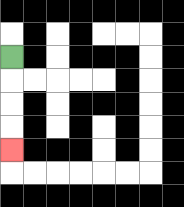{'start': '[0, 2]', 'end': '[0, 6]', 'path_directions': 'D,D,D,D', 'path_coordinates': '[[0, 2], [0, 3], [0, 4], [0, 5], [0, 6]]'}